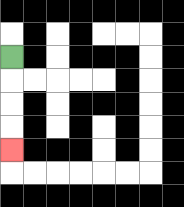{'start': '[0, 2]', 'end': '[0, 6]', 'path_directions': 'D,D,D,D', 'path_coordinates': '[[0, 2], [0, 3], [0, 4], [0, 5], [0, 6]]'}